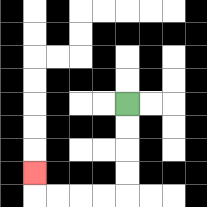{'start': '[5, 4]', 'end': '[1, 7]', 'path_directions': 'D,D,D,D,L,L,L,L,U', 'path_coordinates': '[[5, 4], [5, 5], [5, 6], [5, 7], [5, 8], [4, 8], [3, 8], [2, 8], [1, 8], [1, 7]]'}